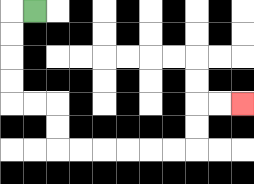{'start': '[1, 0]', 'end': '[10, 4]', 'path_directions': 'L,D,D,D,D,R,R,D,D,R,R,R,R,R,R,U,U,R,R', 'path_coordinates': '[[1, 0], [0, 0], [0, 1], [0, 2], [0, 3], [0, 4], [1, 4], [2, 4], [2, 5], [2, 6], [3, 6], [4, 6], [5, 6], [6, 6], [7, 6], [8, 6], [8, 5], [8, 4], [9, 4], [10, 4]]'}